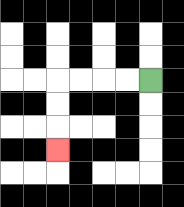{'start': '[6, 3]', 'end': '[2, 6]', 'path_directions': 'L,L,L,L,D,D,D', 'path_coordinates': '[[6, 3], [5, 3], [4, 3], [3, 3], [2, 3], [2, 4], [2, 5], [2, 6]]'}